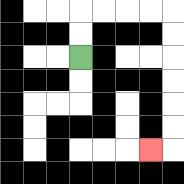{'start': '[3, 2]', 'end': '[6, 6]', 'path_directions': 'U,U,R,R,R,R,D,D,D,D,D,D,L', 'path_coordinates': '[[3, 2], [3, 1], [3, 0], [4, 0], [5, 0], [6, 0], [7, 0], [7, 1], [7, 2], [7, 3], [7, 4], [7, 5], [7, 6], [6, 6]]'}